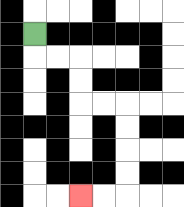{'start': '[1, 1]', 'end': '[3, 8]', 'path_directions': 'D,R,R,D,D,R,R,D,D,D,D,L,L', 'path_coordinates': '[[1, 1], [1, 2], [2, 2], [3, 2], [3, 3], [3, 4], [4, 4], [5, 4], [5, 5], [5, 6], [5, 7], [5, 8], [4, 8], [3, 8]]'}